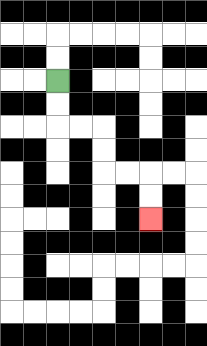{'start': '[2, 3]', 'end': '[6, 9]', 'path_directions': 'D,D,R,R,D,D,R,R,D,D', 'path_coordinates': '[[2, 3], [2, 4], [2, 5], [3, 5], [4, 5], [4, 6], [4, 7], [5, 7], [6, 7], [6, 8], [6, 9]]'}